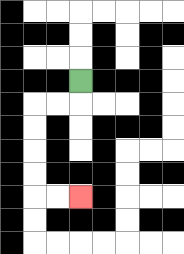{'start': '[3, 3]', 'end': '[3, 8]', 'path_directions': 'D,L,L,D,D,D,D,R,R', 'path_coordinates': '[[3, 3], [3, 4], [2, 4], [1, 4], [1, 5], [1, 6], [1, 7], [1, 8], [2, 8], [3, 8]]'}